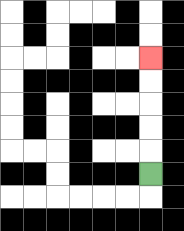{'start': '[6, 7]', 'end': '[6, 2]', 'path_directions': 'U,U,U,U,U', 'path_coordinates': '[[6, 7], [6, 6], [6, 5], [6, 4], [6, 3], [6, 2]]'}